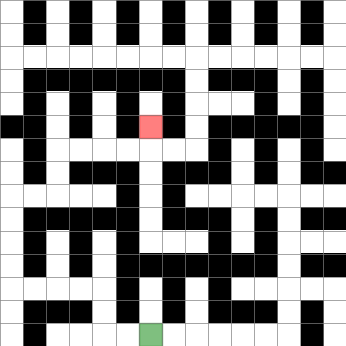{'start': '[6, 14]', 'end': '[6, 5]', 'path_directions': 'L,L,U,U,L,L,L,L,U,U,U,U,R,R,U,U,R,R,R,R,U', 'path_coordinates': '[[6, 14], [5, 14], [4, 14], [4, 13], [4, 12], [3, 12], [2, 12], [1, 12], [0, 12], [0, 11], [0, 10], [0, 9], [0, 8], [1, 8], [2, 8], [2, 7], [2, 6], [3, 6], [4, 6], [5, 6], [6, 6], [6, 5]]'}